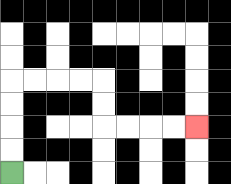{'start': '[0, 7]', 'end': '[8, 5]', 'path_directions': 'U,U,U,U,R,R,R,R,D,D,R,R,R,R', 'path_coordinates': '[[0, 7], [0, 6], [0, 5], [0, 4], [0, 3], [1, 3], [2, 3], [3, 3], [4, 3], [4, 4], [4, 5], [5, 5], [6, 5], [7, 5], [8, 5]]'}